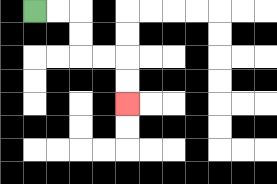{'start': '[1, 0]', 'end': '[5, 4]', 'path_directions': 'R,R,D,D,R,R,D,D', 'path_coordinates': '[[1, 0], [2, 0], [3, 0], [3, 1], [3, 2], [4, 2], [5, 2], [5, 3], [5, 4]]'}